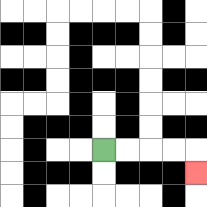{'start': '[4, 6]', 'end': '[8, 7]', 'path_directions': 'R,R,R,R,D', 'path_coordinates': '[[4, 6], [5, 6], [6, 6], [7, 6], [8, 6], [8, 7]]'}